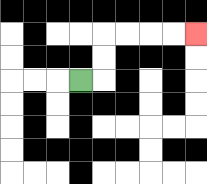{'start': '[3, 3]', 'end': '[8, 1]', 'path_directions': 'R,U,U,R,R,R,R', 'path_coordinates': '[[3, 3], [4, 3], [4, 2], [4, 1], [5, 1], [6, 1], [7, 1], [8, 1]]'}